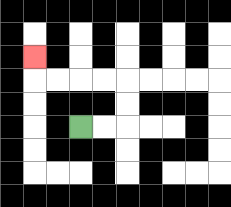{'start': '[3, 5]', 'end': '[1, 2]', 'path_directions': 'R,R,U,U,L,L,L,L,U', 'path_coordinates': '[[3, 5], [4, 5], [5, 5], [5, 4], [5, 3], [4, 3], [3, 3], [2, 3], [1, 3], [1, 2]]'}